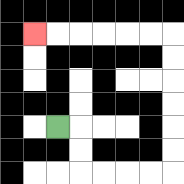{'start': '[2, 5]', 'end': '[1, 1]', 'path_directions': 'R,D,D,R,R,R,R,U,U,U,U,U,U,L,L,L,L,L,L', 'path_coordinates': '[[2, 5], [3, 5], [3, 6], [3, 7], [4, 7], [5, 7], [6, 7], [7, 7], [7, 6], [7, 5], [7, 4], [7, 3], [7, 2], [7, 1], [6, 1], [5, 1], [4, 1], [3, 1], [2, 1], [1, 1]]'}